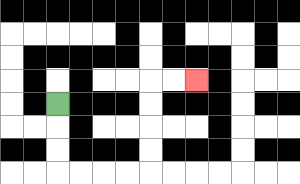{'start': '[2, 4]', 'end': '[8, 3]', 'path_directions': 'D,D,D,R,R,R,R,U,U,U,U,R,R', 'path_coordinates': '[[2, 4], [2, 5], [2, 6], [2, 7], [3, 7], [4, 7], [5, 7], [6, 7], [6, 6], [6, 5], [6, 4], [6, 3], [7, 3], [8, 3]]'}